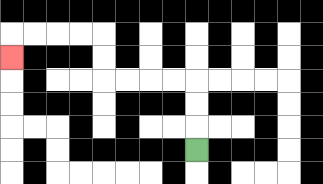{'start': '[8, 6]', 'end': '[0, 2]', 'path_directions': 'U,U,U,L,L,L,L,U,U,L,L,L,L,D', 'path_coordinates': '[[8, 6], [8, 5], [8, 4], [8, 3], [7, 3], [6, 3], [5, 3], [4, 3], [4, 2], [4, 1], [3, 1], [2, 1], [1, 1], [0, 1], [0, 2]]'}